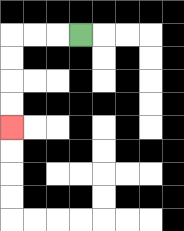{'start': '[3, 1]', 'end': '[0, 5]', 'path_directions': 'L,L,L,D,D,D,D', 'path_coordinates': '[[3, 1], [2, 1], [1, 1], [0, 1], [0, 2], [0, 3], [0, 4], [0, 5]]'}